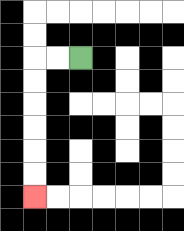{'start': '[3, 2]', 'end': '[1, 8]', 'path_directions': 'L,L,D,D,D,D,D,D', 'path_coordinates': '[[3, 2], [2, 2], [1, 2], [1, 3], [1, 4], [1, 5], [1, 6], [1, 7], [1, 8]]'}